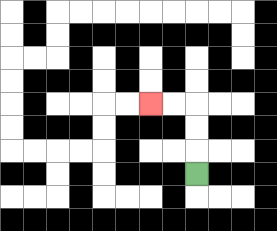{'start': '[8, 7]', 'end': '[6, 4]', 'path_directions': 'U,U,U,L,L', 'path_coordinates': '[[8, 7], [8, 6], [8, 5], [8, 4], [7, 4], [6, 4]]'}